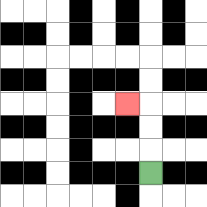{'start': '[6, 7]', 'end': '[5, 4]', 'path_directions': 'U,U,U,L', 'path_coordinates': '[[6, 7], [6, 6], [6, 5], [6, 4], [5, 4]]'}